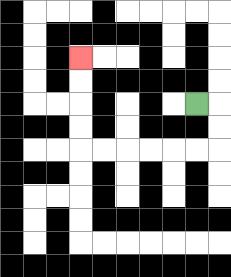{'start': '[8, 4]', 'end': '[3, 2]', 'path_directions': 'R,D,D,L,L,L,L,L,L,U,U,U,U', 'path_coordinates': '[[8, 4], [9, 4], [9, 5], [9, 6], [8, 6], [7, 6], [6, 6], [5, 6], [4, 6], [3, 6], [3, 5], [3, 4], [3, 3], [3, 2]]'}